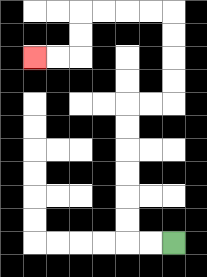{'start': '[7, 10]', 'end': '[1, 2]', 'path_directions': 'L,L,U,U,U,U,U,U,R,R,U,U,U,U,L,L,L,L,D,D,L,L', 'path_coordinates': '[[7, 10], [6, 10], [5, 10], [5, 9], [5, 8], [5, 7], [5, 6], [5, 5], [5, 4], [6, 4], [7, 4], [7, 3], [7, 2], [7, 1], [7, 0], [6, 0], [5, 0], [4, 0], [3, 0], [3, 1], [3, 2], [2, 2], [1, 2]]'}